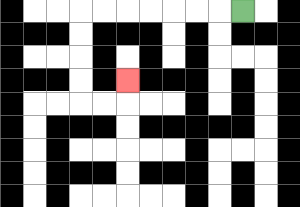{'start': '[10, 0]', 'end': '[5, 3]', 'path_directions': 'L,L,L,L,L,L,L,D,D,D,D,R,R,U', 'path_coordinates': '[[10, 0], [9, 0], [8, 0], [7, 0], [6, 0], [5, 0], [4, 0], [3, 0], [3, 1], [3, 2], [3, 3], [3, 4], [4, 4], [5, 4], [5, 3]]'}